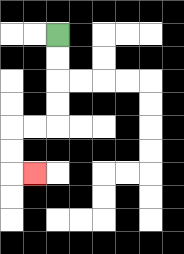{'start': '[2, 1]', 'end': '[1, 7]', 'path_directions': 'D,D,D,D,L,L,D,D,R', 'path_coordinates': '[[2, 1], [2, 2], [2, 3], [2, 4], [2, 5], [1, 5], [0, 5], [0, 6], [0, 7], [1, 7]]'}